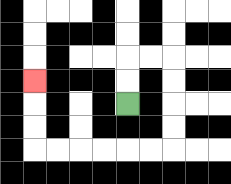{'start': '[5, 4]', 'end': '[1, 3]', 'path_directions': 'U,U,R,R,D,D,D,D,L,L,L,L,L,L,U,U,U', 'path_coordinates': '[[5, 4], [5, 3], [5, 2], [6, 2], [7, 2], [7, 3], [7, 4], [7, 5], [7, 6], [6, 6], [5, 6], [4, 6], [3, 6], [2, 6], [1, 6], [1, 5], [1, 4], [1, 3]]'}